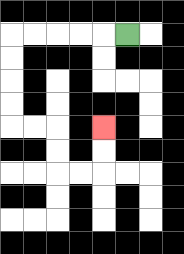{'start': '[5, 1]', 'end': '[4, 5]', 'path_directions': 'L,L,L,L,L,D,D,D,D,R,R,D,D,R,R,U,U', 'path_coordinates': '[[5, 1], [4, 1], [3, 1], [2, 1], [1, 1], [0, 1], [0, 2], [0, 3], [0, 4], [0, 5], [1, 5], [2, 5], [2, 6], [2, 7], [3, 7], [4, 7], [4, 6], [4, 5]]'}